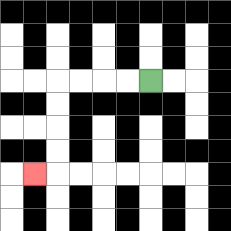{'start': '[6, 3]', 'end': '[1, 7]', 'path_directions': 'L,L,L,L,D,D,D,D,L', 'path_coordinates': '[[6, 3], [5, 3], [4, 3], [3, 3], [2, 3], [2, 4], [2, 5], [2, 6], [2, 7], [1, 7]]'}